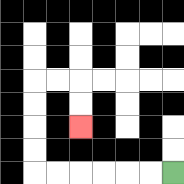{'start': '[7, 7]', 'end': '[3, 5]', 'path_directions': 'L,L,L,L,L,L,U,U,U,U,R,R,D,D', 'path_coordinates': '[[7, 7], [6, 7], [5, 7], [4, 7], [3, 7], [2, 7], [1, 7], [1, 6], [1, 5], [1, 4], [1, 3], [2, 3], [3, 3], [3, 4], [3, 5]]'}